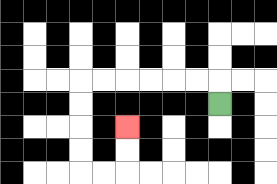{'start': '[9, 4]', 'end': '[5, 5]', 'path_directions': 'U,L,L,L,L,L,L,D,D,D,D,R,R,U,U', 'path_coordinates': '[[9, 4], [9, 3], [8, 3], [7, 3], [6, 3], [5, 3], [4, 3], [3, 3], [3, 4], [3, 5], [3, 6], [3, 7], [4, 7], [5, 7], [5, 6], [5, 5]]'}